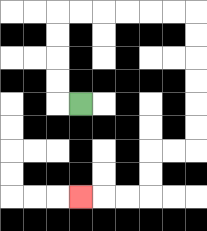{'start': '[3, 4]', 'end': '[3, 8]', 'path_directions': 'L,U,U,U,U,R,R,R,R,R,R,D,D,D,D,D,D,L,L,D,D,L,L,L', 'path_coordinates': '[[3, 4], [2, 4], [2, 3], [2, 2], [2, 1], [2, 0], [3, 0], [4, 0], [5, 0], [6, 0], [7, 0], [8, 0], [8, 1], [8, 2], [8, 3], [8, 4], [8, 5], [8, 6], [7, 6], [6, 6], [6, 7], [6, 8], [5, 8], [4, 8], [3, 8]]'}